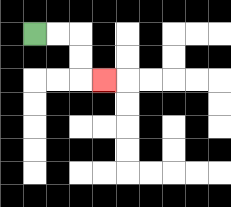{'start': '[1, 1]', 'end': '[4, 3]', 'path_directions': 'R,R,D,D,R', 'path_coordinates': '[[1, 1], [2, 1], [3, 1], [3, 2], [3, 3], [4, 3]]'}